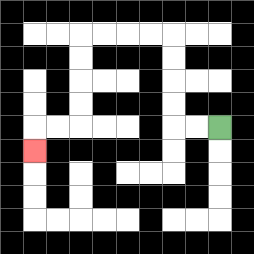{'start': '[9, 5]', 'end': '[1, 6]', 'path_directions': 'L,L,U,U,U,U,L,L,L,L,D,D,D,D,L,L,D', 'path_coordinates': '[[9, 5], [8, 5], [7, 5], [7, 4], [7, 3], [7, 2], [7, 1], [6, 1], [5, 1], [4, 1], [3, 1], [3, 2], [3, 3], [3, 4], [3, 5], [2, 5], [1, 5], [1, 6]]'}